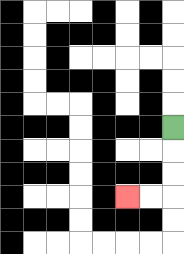{'start': '[7, 5]', 'end': '[5, 8]', 'path_directions': 'D,D,D,L,L', 'path_coordinates': '[[7, 5], [7, 6], [7, 7], [7, 8], [6, 8], [5, 8]]'}